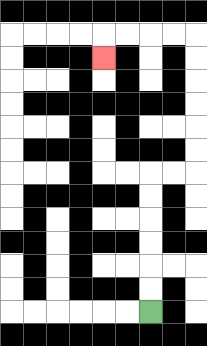{'start': '[6, 13]', 'end': '[4, 2]', 'path_directions': 'U,U,U,U,U,U,R,R,U,U,U,U,U,U,L,L,L,L,D', 'path_coordinates': '[[6, 13], [6, 12], [6, 11], [6, 10], [6, 9], [6, 8], [6, 7], [7, 7], [8, 7], [8, 6], [8, 5], [8, 4], [8, 3], [8, 2], [8, 1], [7, 1], [6, 1], [5, 1], [4, 1], [4, 2]]'}